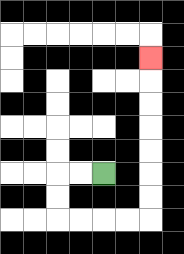{'start': '[4, 7]', 'end': '[6, 2]', 'path_directions': 'L,L,D,D,R,R,R,R,U,U,U,U,U,U,U', 'path_coordinates': '[[4, 7], [3, 7], [2, 7], [2, 8], [2, 9], [3, 9], [4, 9], [5, 9], [6, 9], [6, 8], [6, 7], [6, 6], [6, 5], [6, 4], [6, 3], [6, 2]]'}